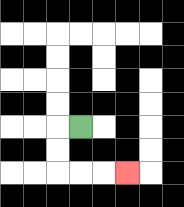{'start': '[3, 5]', 'end': '[5, 7]', 'path_directions': 'L,D,D,R,R,R', 'path_coordinates': '[[3, 5], [2, 5], [2, 6], [2, 7], [3, 7], [4, 7], [5, 7]]'}